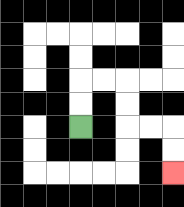{'start': '[3, 5]', 'end': '[7, 7]', 'path_directions': 'U,U,R,R,D,D,R,R,D,D', 'path_coordinates': '[[3, 5], [3, 4], [3, 3], [4, 3], [5, 3], [5, 4], [5, 5], [6, 5], [7, 5], [7, 6], [7, 7]]'}